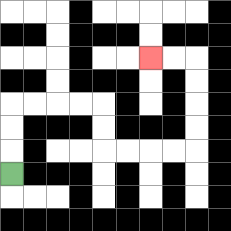{'start': '[0, 7]', 'end': '[6, 2]', 'path_directions': 'U,U,U,R,R,R,R,D,D,R,R,R,R,U,U,U,U,L,L', 'path_coordinates': '[[0, 7], [0, 6], [0, 5], [0, 4], [1, 4], [2, 4], [3, 4], [4, 4], [4, 5], [4, 6], [5, 6], [6, 6], [7, 6], [8, 6], [8, 5], [8, 4], [8, 3], [8, 2], [7, 2], [6, 2]]'}